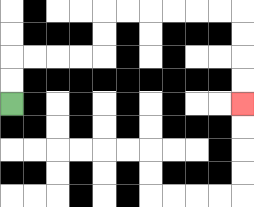{'start': '[0, 4]', 'end': '[10, 4]', 'path_directions': 'U,U,R,R,R,R,U,U,R,R,R,R,R,R,D,D,D,D', 'path_coordinates': '[[0, 4], [0, 3], [0, 2], [1, 2], [2, 2], [3, 2], [4, 2], [4, 1], [4, 0], [5, 0], [6, 0], [7, 0], [8, 0], [9, 0], [10, 0], [10, 1], [10, 2], [10, 3], [10, 4]]'}